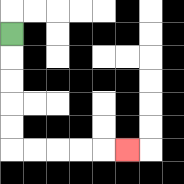{'start': '[0, 1]', 'end': '[5, 6]', 'path_directions': 'D,D,D,D,D,R,R,R,R,R', 'path_coordinates': '[[0, 1], [0, 2], [0, 3], [0, 4], [0, 5], [0, 6], [1, 6], [2, 6], [3, 6], [4, 6], [5, 6]]'}